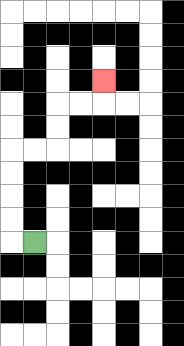{'start': '[1, 10]', 'end': '[4, 3]', 'path_directions': 'L,U,U,U,U,R,R,U,U,R,R,U', 'path_coordinates': '[[1, 10], [0, 10], [0, 9], [0, 8], [0, 7], [0, 6], [1, 6], [2, 6], [2, 5], [2, 4], [3, 4], [4, 4], [4, 3]]'}